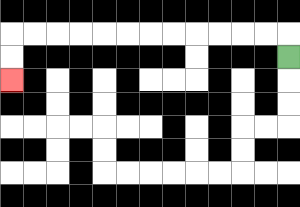{'start': '[12, 2]', 'end': '[0, 3]', 'path_directions': 'U,L,L,L,L,L,L,L,L,L,L,L,L,D,D', 'path_coordinates': '[[12, 2], [12, 1], [11, 1], [10, 1], [9, 1], [8, 1], [7, 1], [6, 1], [5, 1], [4, 1], [3, 1], [2, 1], [1, 1], [0, 1], [0, 2], [0, 3]]'}